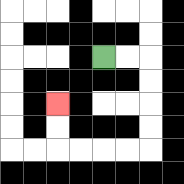{'start': '[4, 2]', 'end': '[2, 4]', 'path_directions': 'R,R,D,D,D,D,L,L,L,L,U,U', 'path_coordinates': '[[4, 2], [5, 2], [6, 2], [6, 3], [6, 4], [6, 5], [6, 6], [5, 6], [4, 6], [3, 6], [2, 6], [2, 5], [2, 4]]'}